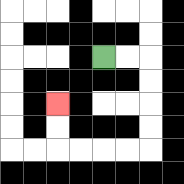{'start': '[4, 2]', 'end': '[2, 4]', 'path_directions': 'R,R,D,D,D,D,L,L,L,L,U,U', 'path_coordinates': '[[4, 2], [5, 2], [6, 2], [6, 3], [6, 4], [6, 5], [6, 6], [5, 6], [4, 6], [3, 6], [2, 6], [2, 5], [2, 4]]'}